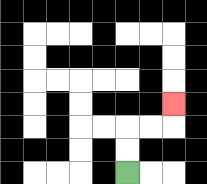{'start': '[5, 7]', 'end': '[7, 4]', 'path_directions': 'U,U,R,R,U', 'path_coordinates': '[[5, 7], [5, 6], [5, 5], [6, 5], [7, 5], [7, 4]]'}